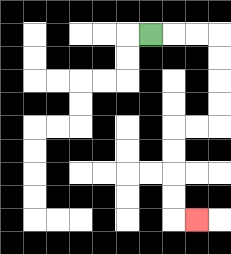{'start': '[6, 1]', 'end': '[8, 9]', 'path_directions': 'R,R,R,D,D,D,D,L,L,D,D,D,D,R', 'path_coordinates': '[[6, 1], [7, 1], [8, 1], [9, 1], [9, 2], [9, 3], [9, 4], [9, 5], [8, 5], [7, 5], [7, 6], [7, 7], [7, 8], [7, 9], [8, 9]]'}